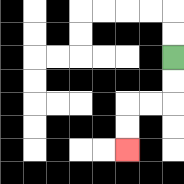{'start': '[7, 2]', 'end': '[5, 6]', 'path_directions': 'D,D,L,L,D,D', 'path_coordinates': '[[7, 2], [7, 3], [7, 4], [6, 4], [5, 4], [5, 5], [5, 6]]'}